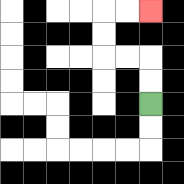{'start': '[6, 4]', 'end': '[6, 0]', 'path_directions': 'U,U,L,L,U,U,R,R', 'path_coordinates': '[[6, 4], [6, 3], [6, 2], [5, 2], [4, 2], [4, 1], [4, 0], [5, 0], [6, 0]]'}